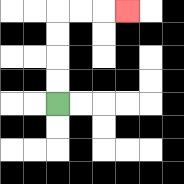{'start': '[2, 4]', 'end': '[5, 0]', 'path_directions': 'U,U,U,U,R,R,R', 'path_coordinates': '[[2, 4], [2, 3], [2, 2], [2, 1], [2, 0], [3, 0], [4, 0], [5, 0]]'}